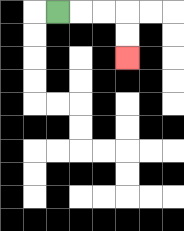{'start': '[2, 0]', 'end': '[5, 2]', 'path_directions': 'R,R,R,D,D', 'path_coordinates': '[[2, 0], [3, 0], [4, 0], [5, 0], [5, 1], [5, 2]]'}